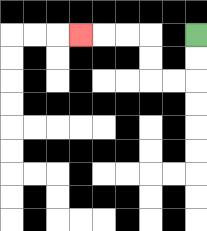{'start': '[8, 1]', 'end': '[3, 1]', 'path_directions': 'D,D,L,L,U,U,L,L,L', 'path_coordinates': '[[8, 1], [8, 2], [8, 3], [7, 3], [6, 3], [6, 2], [6, 1], [5, 1], [4, 1], [3, 1]]'}